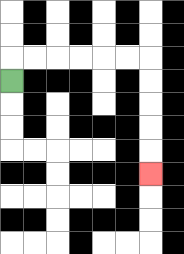{'start': '[0, 3]', 'end': '[6, 7]', 'path_directions': 'U,R,R,R,R,R,R,D,D,D,D,D', 'path_coordinates': '[[0, 3], [0, 2], [1, 2], [2, 2], [3, 2], [4, 2], [5, 2], [6, 2], [6, 3], [6, 4], [6, 5], [6, 6], [6, 7]]'}